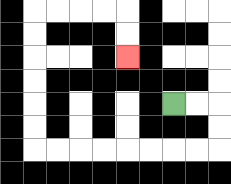{'start': '[7, 4]', 'end': '[5, 2]', 'path_directions': 'R,R,D,D,L,L,L,L,L,L,L,L,U,U,U,U,U,U,R,R,R,R,D,D', 'path_coordinates': '[[7, 4], [8, 4], [9, 4], [9, 5], [9, 6], [8, 6], [7, 6], [6, 6], [5, 6], [4, 6], [3, 6], [2, 6], [1, 6], [1, 5], [1, 4], [1, 3], [1, 2], [1, 1], [1, 0], [2, 0], [3, 0], [4, 0], [5, 0], [5, 1], [5, 2]]'}